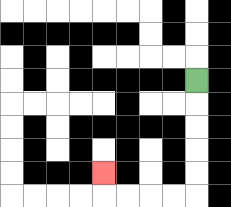{'start': '[8, 3]', 'end': '[4, 7]', 'path_directions': 'D,D,D,D,D,L,L,L,L,U', 'path_coordinates': '[[8, 3], [8, 4], [8, 5], [8, 6], [8, 7], [8, 8], [7, 8], [6, 8], [5, 8], [4, 8], [4, 7]]'}